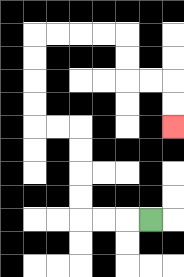{'start': '[6, 9]', 'end': '[7, 5]', 'path_directions': 'L,L,L,U,U,U,U,L,L,U,U,U,U,R,R,R,R,D,D,R,R,D,D', 'path_coordinates': '[[6, 9], [5, 9], [4, 9], [3, 9], [3, 8], [3, 7], [3, 6], [3, 5], [2, 5], [1, 5], [1, 4], [1, 3], [1, 2], [1, 1], [2, 1], [3, 1], [4, 1], [5, 1], [5, 2], [5, 3], [6, 3], [7, 3], [7, 4], [7, 5]]'}